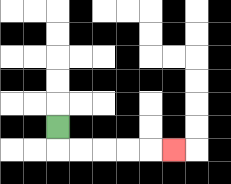{'start': '[2, 5]', 'end': '[7, 6]', 'path_directions': 'D,R,R,R,R,R', 'path_coordinates': '[[2, 5], [2, 6], [3, 6], [4, 6], [5, 6], [6, 6], [7, 6]]'}